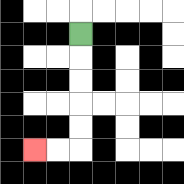{'start': '[3, 1]', 'end': '[1, 6]', 'path_directions': 'D,D,D,D,D,L,L', 'path_coordinates': '[[3, 1], [3, 2], [3, 3], [3, 4], [3, 5], [3, 6], [2, 6], [1, 6]]'}